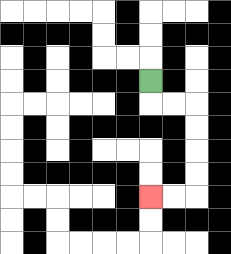{'start': '[6, 3]', 'end': '[6, 8]', 'path_directions': 'D,R,R,D,D,D,D,L,L', 'path_coordinates': '[[6, 3], [6, 4], [7, 4], [8, 4], [8, 5], [8, 6], [8, 7], [8, 8], [7, 8], [6, 8]]'}